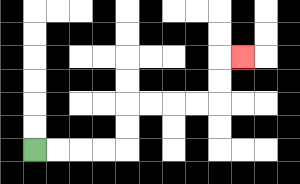{'start': '[1, 6]', 'end': '[10, 2]', 'path_directions': 'R,R,R,R,U,U,R,R,R,R,U,U,R', 'path_coordinates': '[[1, 6], [2, 6], [3, 6], [4, 6], [5, 6], [5, 5], [5, 4], [6, 4], [7, 4], [8, 4], [9, 4], [9, 3], [9, 2], [10, 2]]'}